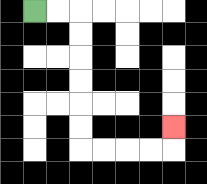{'start': '[1, 0]', 'end': '[7, 5]', 'path_directions': 'R,R,D,D,D,D,D,D,R,R,R,R,U', 'path_coordinates': '[[1, 0], [2, 0], [3, 0], [3, 1], [3, 2], [3, 3], [3, 4], [3, 5], [3, 6], [4, 6], [5, 6], [6, 6], [7, 6], [7, 5]]'}